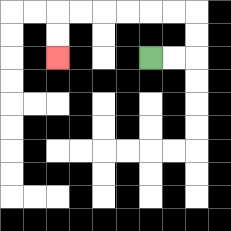{'start': '[6, 2]', 'end': '[2, 2]', 'path_directions': 'R,R,U,U,L,L,L,L,L,L,D,D', 'path_coordinates': '[[6, 2], [7, 2], [8, 2], [8, 1], [8, 0], [7, 0], [6, 0], [5, 0], [4, 0], [3, 0], [2, 0], [2, 1], [2, 2]]'}